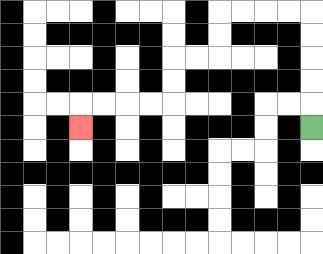{'start': '[13, 5]', 'end': '[3, 5]', 'path_directions': 'U,U,U,U,U,L,L,L,L,D,D,L,L,D,D,L,L,L,L,D', 'path_coordinates': '[[13, 5], [13, 4], [13, 3], [13, 2], [13, 1], [13, 0], [12, 0], [11, 0], [10, 0], [9, 0], [9, 1], [9, 2], [8, 2], [7, 2], [7, 3], [7, 4], [6, 4], [5, 4], [4, 4], [3, 4], [3, 5]]'}